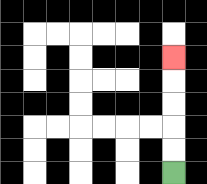{'start': '[7, 7]', 'end': '[7, 2]', 'path_directions': 'U,U,U,U,U', 'path_coordinates': '[[7, 7], [7, 6], [7, 5], [7, 4], [7, 3], [7, 2]]'}